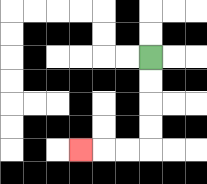{'start': '[6, 2]', 'end': '[3, 6]', 'path_directions': 'D,D,D,D,L,L,L', 'path_coordinates': '[[6, 2], [6, 3], [6, 4], [6, 5], [6, 6], [5, 6], [4, 6], [3, 6]]'}